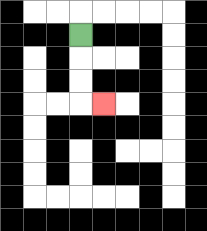{'start': '[3, 1]', 'end': '[4, 4]', 'path_directions': 'D,D,D,R', 'path_coordinates': '[[3, 1], [3, 2], [3, 3], [3, 4], [4, 4]]'}